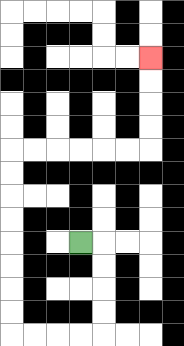{'start': '[3, 10]', 'end': '[6, 2]', 'path_directions': 'R,D,D,D,D,L,L,L,L,U,U,U,U,U,U,U,U,R,R,R,R,R,R,U,U,U,U', 'path_coordinates': '[[3, 10], [4, 10], [4, 11], [4, 12], [4, 13], [4, 14], [3, 14], [2, 14], [1, 14], [0, 14], [0, 13], [0, 12], [0, 11], [0, 10], [0, 9], [0, 8], [0, 7], [0, 6], [1, 6], [2, 6], [3, 6], [4, 6], [5, 6], [6, 6], [6, 5], [6, 4], [6, 3], [6, 2]]'}